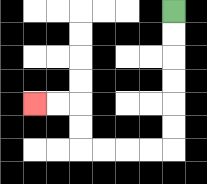{'start': '[7, 0]', 'end': '[1, 4]', 'path_directions': 'D,D,D,D,D,D,L,L,L,L,U,U,L,L', 'path_coordinates': '[[7, 0], [7, 1], [7, 2], [7, 3], [7, 4], [7, 5], [7, 6], [6, 6], [5, 6], [4, 6], [3, 6], [3, 5], [3, 4], [2, 4], [1, 4]]'}